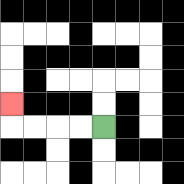{'start': '[4, 5]', 'end': '[0, 4]', 'path_directions': 'L,L,L,L,U', 'path_coordinates': '[[4, 5], [3, 5], [2, 5], [1, 5], [0, 5], [0, 4]]'}